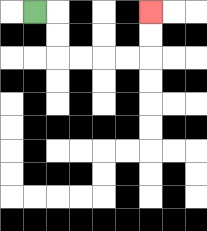{'start': '[1, 0]', 'end': '[6, 0]', 'path_directions': 'R,D,D,R,R,R,R,U,U', 'path_coordinates': '[[1, 0], [2, 0], [2, 1], [2, 2], [3, 2], [4, 2], [5, 2], [6, 2], [6, 1], [6, 0]]'}